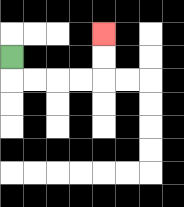{'start': '[0, 2]', 'end': '[4, 1]', 'path_directions': 'D,R,R,R,R,U,U', 'path_coordinates': '[[0, 2], [0, 3], [1, 3], [2, 3], [3, 3], [4, 3], [4, 2], [4, 1]]'}